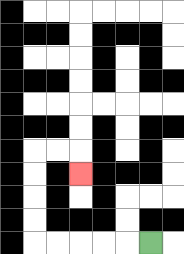{'start': '[6, 10]', 'end': '[3, 7]', 'path_directions': 'L,L,L,L,L,U,U,U,U,R,R,D', 'path_coordinates': '[[6, 10], [5, 10], [4, 10], [3, 10], [2, 10], [1, 10], [1, 9], [1, 8], [1, 7], [1, 6], [2, 6], [3, 6], [3, 7]]'}